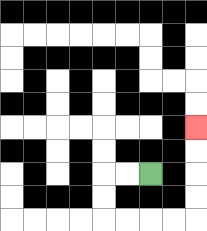{'start': '[6, 7]', 'end': '[8, 5]', 'path_directions': 'L,L,D,D,R,R,R,R,U,U,U,U', 'path_coordinates': '[[6, 7], [5, 7], [4, 7], [4, 8], [4, 9], [5, 9], [6, 9], [7, 9], [8, 9], [8, 8], [8, 7], [8, 6], [8, 5]]'}